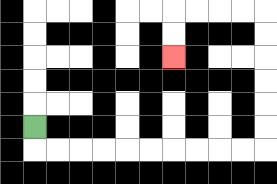{'start': '[1, 5]', 'end': '[7, 2]', 'path_directions': 'D,R,R,R,R,R,R,R,R,R,R,U,U,U,U,U,U,L,L,L,L,D,D', 'path_coordinates': '[[1, 5], [1, 6], [2, 6], [3, 6], [4, 6], [5, 6], [6, 6], [7, 6], [8, 6], [9, 6], [10, 6], [11, 6], [11, 5], [11, 4], [11, 3], [11, 2], [11, 1], [11, 0], [10, 0], [9, 0], [8, 0], [7, 0], [7, 1], [7, 2]]'}